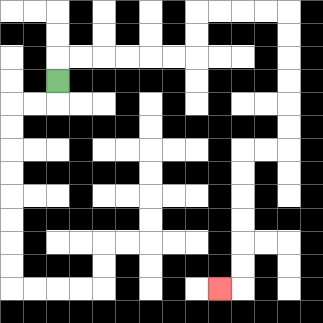{'start': '[2, 3]', 'end': '[9, 12]', 'path_directions': 'U,R,R,R,R,R,R,U,U,R,R,R,R,D,D,D,D,D,D,L,L,D,D,D,D,D,D,L', 'path_coordinates': '[[2, 3], [2, 2], [3, 2], [4, 2], [5, 2], [6, 2], [7, 2], [8, 2], [8, 1], [8, 0], [9, 0], [10, 0], [11, 0], [12, 0], [12, 1], [12, 2], [12, 3], [12, 4], [12, 5], [12, 6], [11, 6], [10, 6], [10, 7], [10, 8], [10, 9], [10, 10], [10, 11], [10, 12], [9, 12]]'}